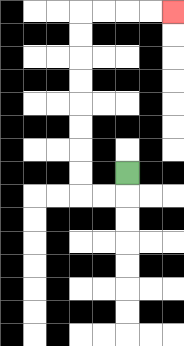{'start': '[5, 7]', 'end': '[7, 0]', 'path_directions': 'D,L,L,U,U,U,U,U,U,U,U,R,R,R,R', 'path_coordinates': '[[5, 7], [5, 8], [4, 8], [3, 8], [3, 7], [3, 6], [3, 5], [3, 4], [3, 3], [3, 2], [3, 1], [3, 0], [4, 0], [5, 0], [6, 0], [7, 0]]'}